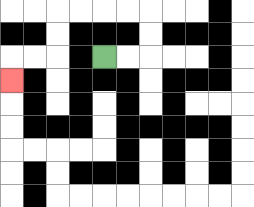{'start': '[4, 2]', 'end': '[0, 3]', 'path_directions': 'R,R,U,U,L,L,L,L,D,D,L,L,D', 'path_coordinates': '[[4, 2], [5, 2], [6, 2], [6, 1], [6, 0], [5, 0], [4, 0], [3, 0], [2, 0], [2, 1], [2, 2], [1, 2], [0, 2], [0, 3]]'}